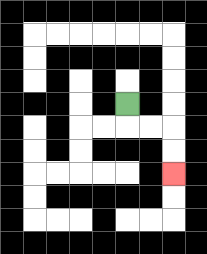{'start': '[5, 4]', 'end': '[7, 7]', 'path_directions': 'D,R,R,D,D', 'path_coordinates': '[[5, 4], [5, 5], [6, 5], [7, 5], [7, 6], [7, 7]]'}